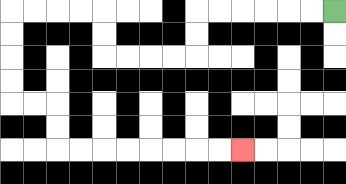{'start': '[14, 0]', 'end': '[10, 6]', 'path_directions': 'L,L,L,L,L,L,D,D,L,L,L,L,U,U,L,L,L,L,D,D,D,D,R,R,D,D,R,R,R,R,R,R,R,R', 'path_coordinates': '[[14, 0], [13, 0], [12, 0], [11, 0], [10, 0], [9, 0], [8, 0], [8, 1], [8, 2], [7, 2], [6, 2], [5, 2], [4, 2], [4, 1], [4, 0], [3, 0], [2, 0], [1, 0], [0, 0], [0, 1], [0, 2], [0, 3], [0, 4], [1, 4], [2, 4], [2, 5], [2, 6], [3, 6], [4, 6], [5, 6], [6, 6], [7, 6], [8, 6], [9, 6], [10, 6]]'}